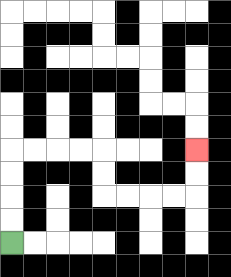{'start': '[0, 10]', 'end': '[8, 6]', 'path_directions': 'U,U,U,U,R,R,R,R,D,D,R,R,R,R,U,U', 'path_coordinates': '[[0, 10], [0, 9], [0, 8], [0, 7], [0, 6], [1, 6], [2, 6], [3, 6], [4, 6], [4, 7], [4, 8], [5, 8], [6, 8], [7, 8], [8, 8], [8, 7], [8, 6]]'}